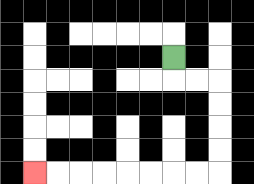{'start': '[7, 2]', 'end': '[1, 7]', 'path_directions': 'D,R,R,D,D,D,D,L,L,L,L,L,L,L,L', 'path_coordinates': '[[7, 2], [7, 3], [8, 3], [9, 3], [9, 4], [9, 5], [9, 6], [9, 7], [8, 7], [7, 7], [6, 7], [5, 7], [4, 7], [3, 7], [2, 7], [1, 7]]'}